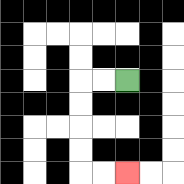{'start': '[5, 3]', 'end': '[5, 7]', 'path_directions': 'L,L,D,D,D,D,R,R', 'path_coordinates': '[[5, 3], [4, 3], [3, 3], [3, 4], [3, 5], [3, 6], [3, 7], [4, 7], [5, 7]]'}